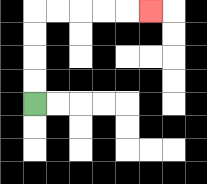{'start': '[1, 4]', 'end': '[6, 0]', 'path_directions': 'U,U,U,U,R,R,R,R,R', 'path_coordinates': '[[1, 4], [1, 3], [1, 2], [1, 1], [1, 0], [2, 0], [3, 0], [4, 0], [5, 0], [6, 0]]'}